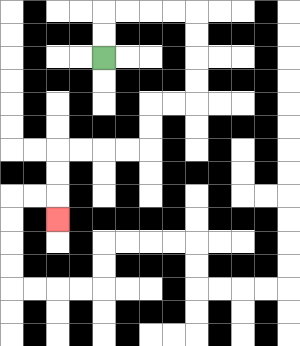{'start': '[4, 2]', 'end': '[2, 9]', 'path_directions': 'U,U,R,R,R,R,D,D,D,D,L,L,D,D,L,L,L,L,D,D,D', 'path_coordinates': '[[4, 2], [4, 1], [4, 0], [5, 0], [6, 0], [7, 0], [8, 0], [8, 1], [8, 2], [8, 3], [8, 4], [7, 4], [6, 4], [6, 5], [6, 6], [5, 6], [4, 6], [3, 6], [2, 6], [2, 7], [2, 8], [2, 9]]'}